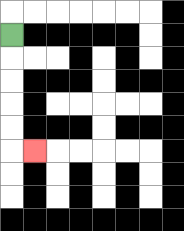{'start': '[0, 1]', 'end': '[1, 6]', 'path_directions': 'D,D,D,D,D,R', 'path_coordinates': '[[0, 1], [0, 2], [0, 3], [0, 4], [0, 5], [0, 6], [1, 6]]'}